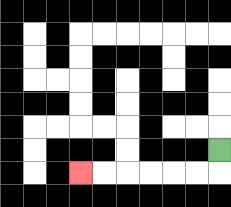{'start': '[9, 6]', 'end': '[3, 7]', 'path_directions': 'D,L,L,L,L,L,L', 'path_coordinates': '[[9, 6], [9, 7], [8, 7], [7, 7], [6, 7], [5, 7], [4, 7], [3, 7]]'}